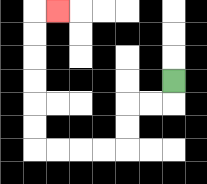{'start': '[7, 3]', 'end': '[2, 0]', 'path_directions': 'D,L,L,D,D,L,L,L,L,U,U,U,U,U,U,R', 'path_coordinates': '[[7, 3], [7, 4], [6, 4], [5, 4], [5, 5], [5, 6], [4, 6], [3, 6], [2, 6], [1, 6], [1, 5], [1, 4], [1, 3], [1, 2], [1, 1], [1, 0], [2, 0]]'}